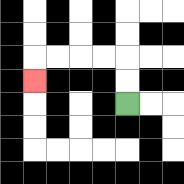{'start': '[5, 4]', 'end': '[1, 3]', 'path_directions': 'U,U,L,L,L,L,D', 'path_coordinates': '[[5, 4], [5, 3], [5, 2], [4, 2], [3, 2], [2, 2], [1, 2], [1, 3]]'}